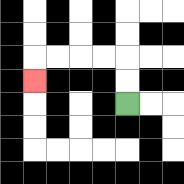{'start': '[5, 4]', 'end': '[1, 3]', 'path_directions': 'U,U,L,L,L,L,D', 'path_coordinates': '[[5, 4], [5, 3], [5, 2], [4, 2], [3, 2], [2, 2], [1, 2], [1, 3]]'}